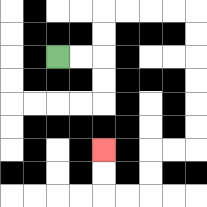{'start': '[2, 2]', 'end': '[4, 6]', 'path_directions': 'R,R,U,U,R,R,R,R,D,D,D,D,D,D,L,L,D,D,L,L,U,U', 'path_coordinates': '[[2, 2], [3, 2], [4, 2], [4, 1], [4, 0], [5, 0], [6, 0], [7, 0], [8, 0], [8, 1], [8, 2], [8, 3], [8, 4], [8, 5], [8, 6], [7, 6], [6, 6], [6, 7], [6, 8], [5, 8], [4, 8], [4, 7], [4, 6]]'}